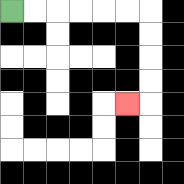{'start': '[0, 0]', 'end': '[5, 4]', 'path_directions': 'R,R,R,R,R,R,D,D,D,D,L', 'path_coordinates': '[[0, 0], [1, 0], [2, 0], [3, 0], [4, 0], [5, 0], [6, 0], [6, 1], [6, 2], [6, 3], [6, 4], [5, 4]]'}